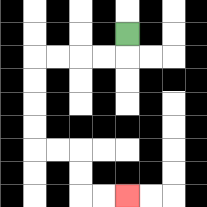{'start': '[5, 1]', 'end': '[5, 8]', 'path_directions': 'D,L,L,L,L,D,D,D,D,R,R,D,D,R,R', 'path_coordinates': '[[5, 1], [5, 2], [4, 2], [3, 2], [2, 2], [1, 2], [1, 3], [1, 4], [1, 5], [1, 6], [2, 6], [3, 6], [3, 7], [3, 8], [4, 8], [5, 8]]'}